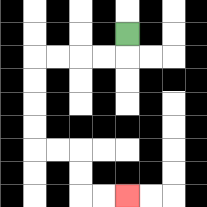{'start': '[5, 1]', 'end': '[5, 8]', 'path_directions': 'D,L,L,L,L,D,D,D,D,R,R,D,D,R,R', 'path_coordinates': '[[5, 1], [5, 2], [4, 2], [3, 2], [2, 2], [1, 2], [1, 3], [1, 4], [1, 5], [1, 6], [2, 6], [3, 6], [3, 7], [3, 8], [4, 8], [5, 8]]'}